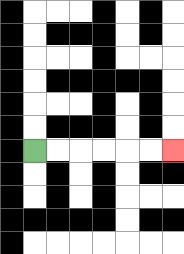{'start': '[1, 6]', 'end': '[7, 6]', 'path_directions': 'R,R,R,R,R,R', 'path_coordinates': '[[1, 6], [2, 6], [3, 6], [4, 6], [5, 6], [6, 6], [7, 6]]'}